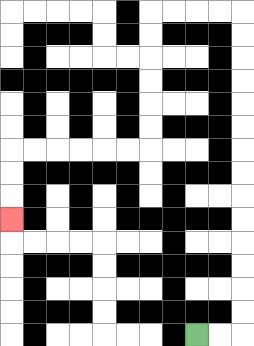{'start': '[8, 14]', 'end': '[0, 9]', 'path_directions': 'R,R,U,U,U,U,U,U,U,U,U,U,U,U,U,U,L,L,L,L,D,D,D,D,D,D,L,L,L,L,L,L,D,D,D', 'path_coordinates': '[[8, 14], [9, 14], [10, 14], [10, 13], [10, 12], [10, 11], [10, 10], [10, 9], [10, 8], [10, 7], [10, 6], [10, 5], [10, 4], [10, 3], [10, 2], [10, 1], [10, 0], [9, 0], [8, 0], [7, 0], [6, 0], [6, 1], [6, 2], [6, 3], [6, 4], [6, 5], [6, 6], [5, 6], [4, 6], [3, 6], [2, 6], [1, 6], [0, 6], [0, 7], [0, 8], [0, 9]]'}